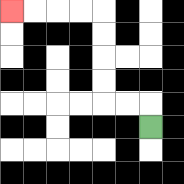{'start': '[6, 5]', 'end': '[0, 0]', 'path_directions': 'U,L,L,U,U,U,U,L,L,L,L', 'path_coordinates': '[[6, 5], [6, 4], [5, 4], [4, 4], [4, 3], [4, 2], [4, 1], [4, 0], [3, 0], [2, 0], [1, 0], [0, 0]]'}